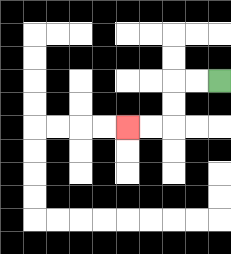{'start': '[9, 3]', 'end': '[5, 5]', 'path_directions': 'L,L,D,D,L,L', 'path_coordinates': '[[9, 3], [8, 3], [7, 3], [7, 4], [7, 5], [6, 5], [5, 5]]'}